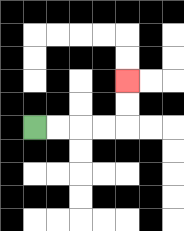{'start': '[1, 5]', 'end': '[5, 3]', 'path_directions': 'R,R,R,R,U,U', 'path_coordinates': '[[1, 5], [2, 5], [3, 5], [4, 5], [5, 5], [5, 4], [5, 3]]'}